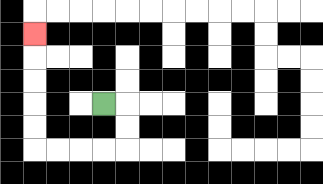{'start': '[4, 4]', 'end': '[1, 1]', 'path_directions': 'R,D,D,L,L,L,L,U,U,U,U,U', 'path_coordinates': '[[4, 4], [5, 4], [5, 5], [5, 6], [4, 6], [3, 6], [2, 6], [1, 6], [1, 5], [1, 4], [1, 3], [1, 2], [1, 1]]'}